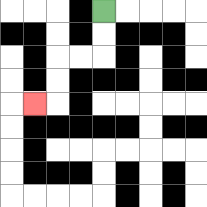{'start': '[4, 0]', 'end': '[1, 4]', 'path_directions': 'D,D,L,L,D,D,L', 'path_coordinates': '[[4, 0], [4, 1], [4, 2], [3, 2], [2, 2], [2, 3], [2, 4], [1, 4]]'}